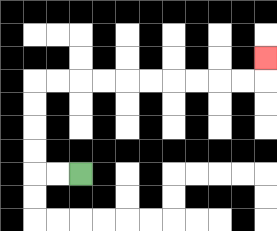{'start': '[3, 7]', 'end': '[11, 2]', 'path_directions': 'L,L,U,U,U,U,R,R,R,R,R,R,R,R,R,R,U', 'path_coordinates': '[[3, 7], [2, 7], [1, 7], [1, 6], [1, 5], [1, 4], [1, 3], [2, 3], [3, 3], [4, 3], [5, 3], [6, 3], [7, 3], [8, 3], [9, 3], [10, 3], [11, 3], [11, 2]]'}